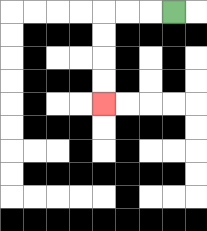{'start': '[7, 0]', 'end': '[4, 4]', 'path_directions': 'L,L,L,D,D,D,D', 'path_coordinates': '[[7, 0], [6, 0], [5, 0], [4, 0], [4, 1], [4, 2], [4, 3], [4, 4]]'}